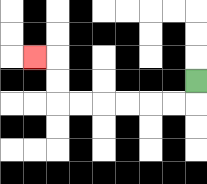{'start': '[8, 3]', 'end': '[1, 2]', 'path_directions': 'D,L,L,L,L,L,L,U,U,L', 'path_coordinates': '[[8, 3], [8, 4], [7, 4], [6, 4], [5, 4], [4, 4], [3, 4], [2, 4], [2, 3], [2, 2], [1, 2]]'}